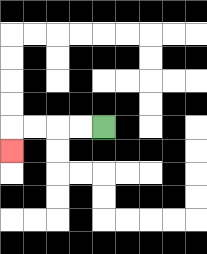{'start': '[4, 5]', 'end': '[0, 6]', 'path_directions': 'L,L,L,L,D', 'path_coordinates': '[[4, 5], [3, 5], [2, 5], [1, 5], [0, 5], [0, 6]]'}